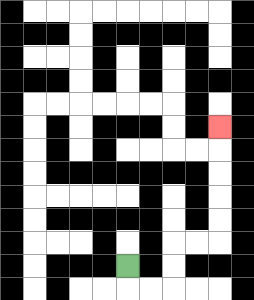{'start': '[5, 11]', 'end': '[9, 5]', 'path_directions': 'D,R,R,U,U,R,R,U,U,U,U,U', 'path_coordinates': '[[5, 11], [5, 12], [6, 12], [7, 12], [7, 11], [7, 10], [8, 10], [9, 10], [9, 9], [9, 8], [9, 7], [9, 6], [9, 5]]'}